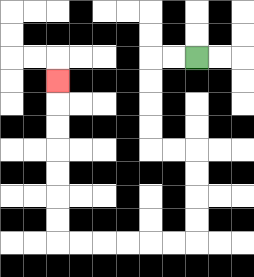{'start': '[8, 2]', 'end': '[2, 3]', 'path_directions': 'L,L,D,D,D,D,R,R,D,D,D,D,L,L,L,L,L,L,U,U,U,U,U,U,U', 'path_coordinates': '[[8, 2], [7, 2], [6, 2], [6, 3], [6, 4], [6, 5], [6, 6], [7, 6], [8, 6], [8, 7], [8, 8], [8, 9], [8, 10], [7, 10], [6, 10], [5, 10], [4, 10], [3, 10], [2, 10], [2, 9], [2, 8], [2, 7], [2, 6], [2, 5], [2, 4], [2, 3]]'}